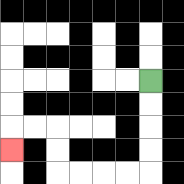{'start': '[6, 3]', 'end': '[0, 6]', 'path_directions': 'D,D,D,D,L,L,L,L,U,U,L,L,D', 'path_coordinates': '[[6, 3], [6, 4], [6, 5], [6, 6], [6, 7], [5, 7], [4, 7], [3, 7], [2, 7], [2, 6], [2, 5], [1, 5], [0, 5], [0, 6]]'}